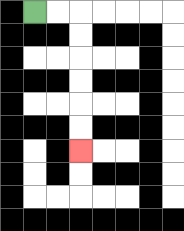{'start': '[1, 0]', 'end': '[3, 6]', 'path_directions': 'R,R,D,D,D,D,D,D', 'path_coordinates': '[[1, 0], [2, 0], [3, 0], [3, 1], [3, 2], [3, 3], [3, 4], [3, 5], [3, 6]]'}